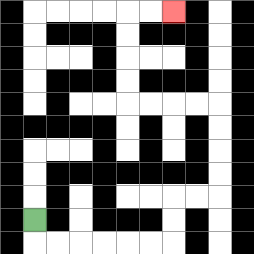{'start': '[1, 9]', 'end': '[7, 0]', 'path_directions': 'D,R,R,R,R,R,R,U,U,R,R,U,U,U,U,L,L,L,L,U,U,U,U,R,R', 'path_coordinates': '[[1, 9], [1, 10], [2, 10], [3, 10], [4, 10], [5, 10], [6, 10], [7, 10], [7, 9], [7, 8], [8, 8], [9, 8], [9, 7], [9, 6], [9, 5], [9, 4], [8, 4], [7, 4], [6, 4], [5, 4], [5, 3], [5, 2], [5, 1], [5, 0], [6, 0], [7, 0]]'}